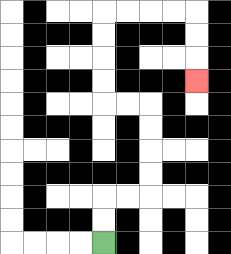{'start': '[4, 10]', 'end': '[8, 3]', 'path_directions': 'U,U,R,R,U,U,U,U,L,L,U,U,U,U,R,R,R,R,D,D,D', 'path_coordinates': '[[4, 10], [4, 9], [4, 8], [5, 8], [6, 8], [6, 7], [6, 6], [6, 5], [6, 4], [5, 4], [4, 4], [4, 3], [4, 2], [4, 1], [4, 0], [5, 0], [6, 0], [7, 0], [8, 0], [8, 1], [8, 2], [8, 3]]'}